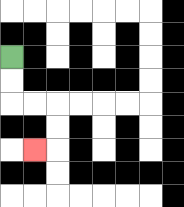{'start': '[0, 2]', 'end': '[1, 6]', 'path_directions': 'D,D,R,R,D,D,L', 'path_coordinates': '[[0, 2], [0, 3], [0, 4], [1, 4], [2, 4], [2, 5], [2, 6], [1, 6]]'}